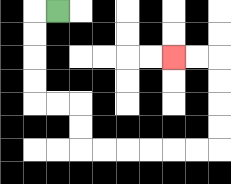{'start': '[2, 0]', 'end': '[7, 2]', 'path_directions': 'L,D,D,D,D,R,R,D,D,R,R,R,R,R,R,U,U,U,U,L,L', 'path_coordinates': '[[2, 0], [1, 0], [1, 1], [1, 2], [1, 3], [1, 4], [2, 4], [3, 4], [3, 5], [3, 6], [4, 6], [5, 6], [6, 6], [7, 6], [8, 6], [9, 6], [9, 5], [9, 4], [9, 3], [9, 2], [8, 2], [7, 2]]'}